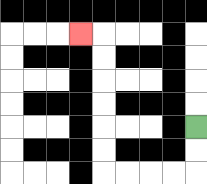{'start': '[8, 5]', 'end': '[3, 1]', 'path_directions': 'D,D,L,L,L,L,U,U,U,U,U,U,L', 'path_coordinates': '[[8, 5], [8, 6], [8, 7], [7, 7], [6, 7], [5, 7], [4, 7], [4, 6], [4, 5], [4, 4], [4, 3], [4, 2], [4, 1], [3, 1]]'}